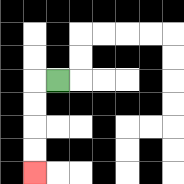{'start': '[2, 3]', 'end': '[1, 7]', 'path_directions': 'L,D,D,D,D', 'path_coordinates': '[[2, 3], [1, 3], [1, 4], [1, 5], [1, 6], [1, 7]]'}